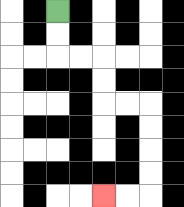{'start': '[2, 0]', 'end': '[4, 8]', 'path_directions': 'D,D,R,R,D,D,R,R,D,D,D,D,L,L', 'path_coordinates': '[[2, 0], [2, 1], [2, 2], [3, 2], [4, 2], [4, 3], [4, 4], [5, 4], [6, 4], [6, 5], [6, 6], [6, 7], [6, 8], [5, 8], [4, 8]]'}